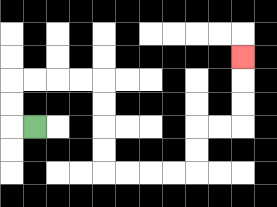{'start': '[1, 5]', 'end': '[10, 2]', 'path_directions': 'L,U,U,R,R,R,R,D,D,D,D,R,R,R,R,U,U,R,R,U,U,U', 'path_coordinates': '[[1, 5], [0, 5], [0, 4], [0, 3], [1, 3], [2, 3], [3, 3], [4, 3], [4, 4], [4, 5], [4, 6], [4, 7], [5, 7], [6, 7], [7, 7], [8, 7], [8, 6], [8, 5], [9, 5], [10, 5], [10, 4], [10, 3], [10, 2]]'}